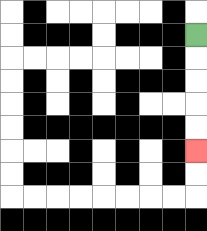{'start': '[8, 1]', 'end': '[8, 6]', 'path_directions': 'D,D,D,D,D', 'path_coordinates': '[[8, 1], [8, 2], [8, 3], [8, 4], [8, 5], [8, 6]]'}